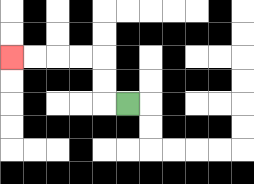{'start': '[5, 4]', 'end': '[0, 2]', 'path_directions': 'L,U,U,L,L,L,L', 'path_coordinates': '[[5, 4], [4, 4], [4, 3], [4, 2], [3, 2], [2, 2], [1, 2], [0, 2]]'}